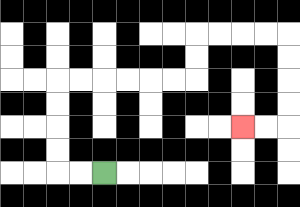{'start': '[4, 7]', 'end': '[10, 5]', 'path_directions': 'L,L,U,U,U,U,R,R,R,R,R,R,U,U,R,R,R,R,D,D,D,D,L,L', 'path_coordinates': '[[4, 7], [3, 7], [2, 7], [2, 6], [2, 5], [2, 4], [2, 3], [3, 3], [4, 3], [5, 3], [6, 3], [7, 3], [8, 3], [8, 2], [8, 1], [9, 1], [10, 1], [11, 1], [12, 1], [12, 2], [12, 3], [12, 4], [12, 5], [11, 5], [10, 5]]'}